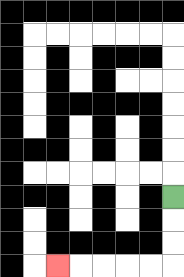{'start': '[7, 8]', 'end': '[2, 11]', 'path_directions': 'D,D,D,L,L,L,L,L', 'path_coordinates': '[[7, 8], [7, 9], [7, 10], [7, 11], [6, 11], [5, 11], [4, 11], [3, 11], [2, 11]]'}